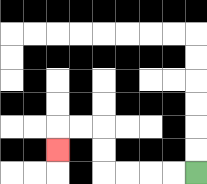{'start': '[8, 7]', 'end': '[2, 6]', 'path_directions': 'L,L,L,L,U,U,L,L,D', 'path_coordinates': '[[8, 7], [7, 7], [6, 7], [5, 7], [4, 7], [4, 6], [4, 5], [3, 5], [2, 5], [2, 6]]'}